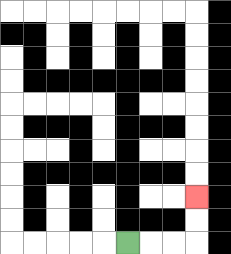{'start': '[5, 10]', 'end': '[8, 8]', 'path_directions': 'R,R,R,U,U', 'path_coordinates': '[[5, 10], [6, 10], [7, 10], [8, 10], [8, 9], [8, 8]]'}